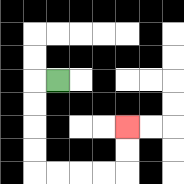{'start': '[2, 3]', 'end': '[5, 5]', 'path_directions': 'L,D,D,D,D,R,R,R,R,U,U', 'path_coordinates': '[[2, 3], [1, 3], [1, 4], [1, 5], [1, 6], [1, 7], [2, 7], [3, 7], [4, 7], [5, 7], [5, 6], [5, 5]]'}